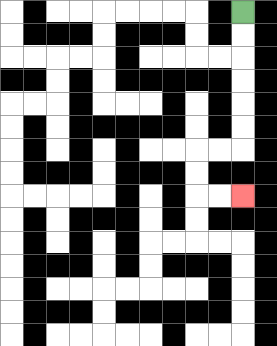{'start': '[10, 0]', 'end': '[10, 8]', 'path_directions': 'D,D,D,D,D,D,L,L,D,D,R,R', 'path_coordinates': '[[10, 0], [10, 1], [10, 2], [10, 3], [10, 4], [10, 5], [10, 6], [9, 6], [8, 6], [8, 7], [8, 8], [9, 8], [10, 8]]'}